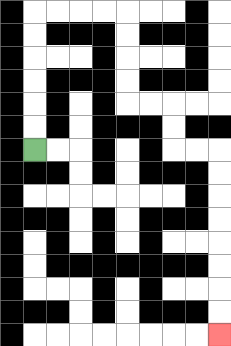{'start': '[1, 6]', 'end': '[9, 14]', 'path_directions': 'U,U,U,U,U,U,R,R,R,R,D,D,D,D,R,R,D,D,R,R,D,D,D,D,D,D,D,D', 'path_coordinates': '[[1, 6], [1, 5], [1, 4], [1, 3], [1, 2], [1, 1], [1, 0], [2, 0], [3, 0], [4, 0], [5, 0], [5, 1], [5, 2], [5, 3], [5, 4], [6, 4], [7, 4], [7, 5], [7, 6], [8, 6], [9, 6], [9, 7], [9, 8], [9, 9], [9, 10], [9, 11], [9, 12], [9, 13], [9, 14]]'}